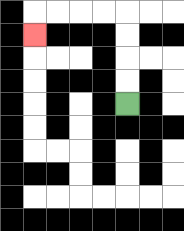{'start': '[5, 4]', 'end': '[1, 1]', 'path_directions': 'U,U,U,U,L,L,L,L,D', 'path_coordinates': '[[5, 4], [5, 3], [5, 2], [5, 1], [5, 0], [4, 0], [3, 0], [2, 0], [1, 0], [1, 1]]'}